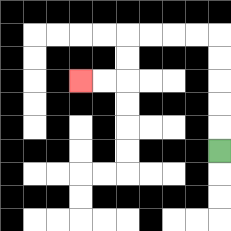{'start': '[9, 6]', 'end': '[3, 3]', 'path_directions': 'U,U,U,U,U,L,L,L,L,D,D,L,L', 'path_coordinates': '[[9, 6], [9, 5], [9, 4], [9, 3], [9, 2], [9, 1], [8, 1], [7, 1], [6, 1], [5, 1], [5, 2], [5, 3], [4, 3], [3, 3]]'}